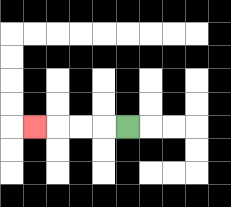{'start': '[5, 5]', 'end': '[1, 5]', 'path_directions': 'L,L,L,L', 'path_coordinates': '[[5, 5], [4, 5], [3, 5], [2, 5], [1, 5]]'}